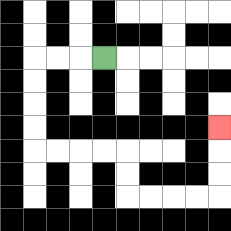{'start': '[4, 2]', 'end': '[9, 5]', 'path_directions': 'L,L,L,D,D,D,D,R,R,R,R,D,D,R,R,R,R,U,U,U', 'path_coordinates': '[[4, 2], [3, 2], [2, 2], [1, 2], [1, 3], [1, 4], [1, 5], [1, 6], [2, 6], [3, 6], [4, 6], [5, 6], [5, 7], [5, 8], [6, 8], [7, 8], [8, 8], [9, 8], [9, 7], [9, 6], [9, 5]]'}